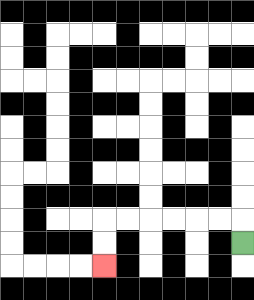{'start': '[10, 10]', 'end': '[4, 11]', 'path_directions': 'U,L,L,L,L,L,L,D,D', 'path_coordinates': '[[10, 10], [10, 9], [9, 9], [8, 9], [7, 9], [6, 9], [5, 9], [4, 9], [4, 10], [4, 11]]'}